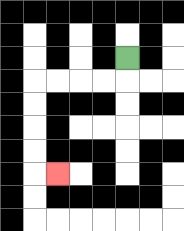{'start': '[5, 2]', 'end': '[2, 7]', 'path_directions': 'D,L,L,L,L,D,D,D,D,R', 'path_coordinates': '[[5, 2], [5, 3], [4, 3], [3, 3], [2, 3], [1, 3], [1, 4], [1, 5], [1, 6], [1, 7], [2, 7]]'}